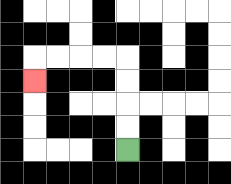{'start': '[5, 6]', 'end': '[1, 3]', 'path_directions': 'U,U,U,U,L,L,L,L,D', 'path_coordinates': '[[5, 6], [5, 5], [5, 4], [5, 3], [5, 2], [4, 2], [3, 2], [2, 2], [1, 2], [1, 3]]'}